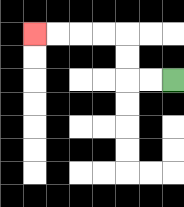{'start': '[7, 3]', 'end': '[1, 1]', 'path_directions': 'L,L,U,U,L,L,L,L', 'path_coordinates': '[[7, 3], [6, 3], [5, 3], [5, 2], [5, 1], [4, 1], [3, 1], [2, 1], [1, 1]]'}